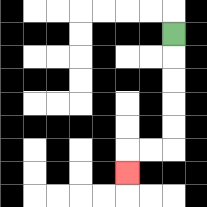{'start': '[7, 1]', 'end': '[5, 7]', 'path_directions': 'D,D,D,D,D,L,L,D', 'path_coordinates': '[[7, 1], [7, 2], [7, 3], [7, 4], [7, 5], [7, 6], [6, 6], [5, 6], [5, 7]]'}